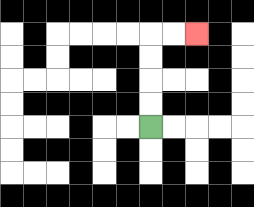{'start': '[6, 5]', 'end': '[8, 1]', 'path_directions': 'U,U,U,U,R,R', 'path_coordinates': '[[6, 5], [6, 4], [6, 3], [6, 2], [6, 1], [7, 1], [8, 1]]'}